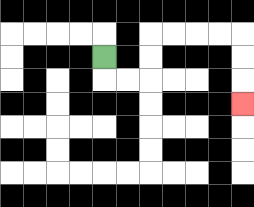{'start': '[4, 2]', 'end': '[10, 4]', 'path_directions': 'D,R,R,U,U,R,R,R,R,D,D,D', 'path_coordinates': '[[4, 2], [4, 3], [5, 3], [6, 3], [6, 2], [6, 1], [7, 1], [8, 1], [9, 1], [10, 1], [10, 2], [10, 3], [10, 4]]'}